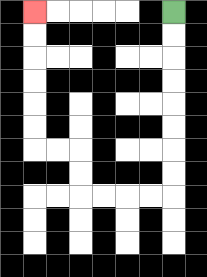{'start': '[7, 0]', 'end': '[1, 0]', 'path_directions': 'D,D,D,D,D,D,D,D,L,L,L,L,U,U,L,L,U,U,U,U,U,U', 'path_coordinates': '[[7, 0], [7, 1], [7, 2], [7, 3], [7, 4], [7, 5], [7, 6], [7, 7], [7, 8], [6, 8], [5, 8], [4, 8], [3, 8], [3, 7], [3, 6], [2, 6], [1, 6], [1, 5], [1, 4], [1, 3], [1, 2], [1, 1], [1, 0]]'}